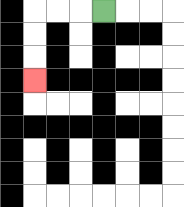{'start': '[4, 0]', 'end': '[1, 3]', 'path_directions': 'L,L,L,D,D,D', 'path_coordinates': '[[4, 0], [3, 0], [2, 0], [1, 0], [1, 1], [1, 2], [1, 3]]'}